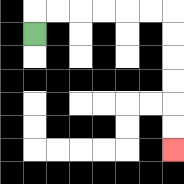{'start': '[1, 1]', 'end': '[7, 6]', 'path_directions': 'U,R,R,R,R,R,R,D,D,D,D,D,D', 'path_coordinates': '[[1, 1], [1, 0], [2, 0], [3, 0], [4, 0], [5, 0], [6, 0], [7, 0], [7, 1], [7, 2], [7, 3], [7, 4], [7, 5], [7, 6]]'}